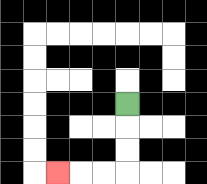{'start': '[5, 4]', 'end': '[2, 7]', 'path_directions': 'D,D,D,L,L,L', 'path_coordinates': '[[5, 4], [5, 5], [5, 6], [5, 7], [4, 7], [3, 7], [2, 7]]'}